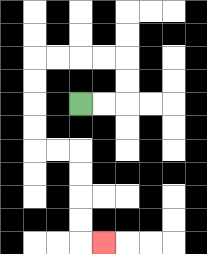{'start': '[3, 4]', 'end': '[4, 10]', 'path_directions': 'R,R,U,U,L,L,L,L,D,D,D,D,R,R,D,D,D,D,R', 'path_coordinates': '[[3, 4], [4, 4], [5, 4], [5, 3], [5, 2], [4, 2], [3, 2], [2, 2], [1, 2], [1, 3], [1, 4], [1, 5], [1, 6], [2, 6], [3, 6], [3, 7], [3, 8], [3, 9], [3, 10], [4, 10]]'}